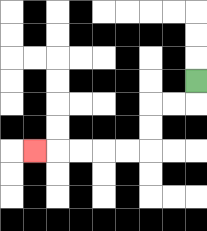{'start': '[8, 3]', 'end': '[1, 6]', 'path_directions': 'D,L,L,D,D,L,L,L,L,L', 'path_coordinates': '[[8, 3], [8, 4], [7, 4], [6, 4], [6, 5], [6, 6], [5, 6], [4, 6], [3, 6], [2, 6], [1, 6]]'}